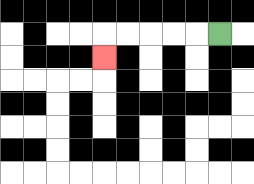{'start': '[9, 1]', 'end': '[4, 2]', 'path_directions': 'L,L,L,L,L,D', 'path_coordinates': '[[9, 1], [8, 1], [7, 1], [6, 1], [5, 1], [4, 1], [4, 2]]'}